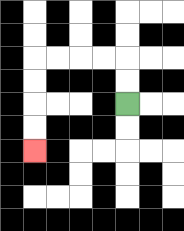{'start': '[5, 4]', 'end': '[1, 6]', 'path_directions': 'U,U,L,L,L,L,D,D,D,D', 'path_coordinates': '[[5, 4], [5, 3], [5, 2], [4, 2], [3, 2], [2, 2], [1, 2], [1, 3], [1, 4], [1, 5], [1, 6]]'}